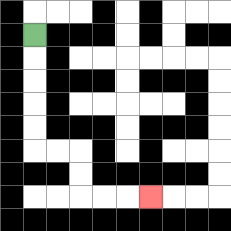{'start': '[1, 1]', 'end': '[6, 8]', 'path_directions': 'D,D,D,D,D,R,R,D,D,R,R,R', 'path_coordinates': '[[1, 1], [1, 2], [1, 3], [1, 4], [1, 5], [1, 6], [2, 6], [3, 6], [3, 7], [3, 8], [4, 8], [5, 8], [6, 8]]'}